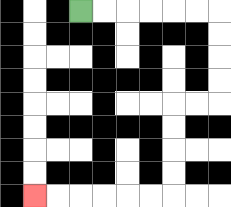{'start': '[3, 0]', 'end': '[1, 8]', 'path_directions': 'R,R,R,R,R,R,D,D,D,D,L,L,D,D,D,D,L,L,L,L,L,L', 'path_coordinates': '[[3, 0], [4, 0], [5, 0], [6, 0], [7, 0], [8, 0], [9, 0], [9, 1], [9, 2], [9, 3], [9, 4], [8, 4], [7, 4], [7, 5], [7, 6], [7, 7], [7, 8], [6, 8], [5, 8], [4, 8], [3, 8], [2, 8], [1, 8]]'}